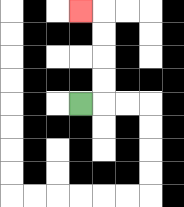{'start': '[3, 4]', 'end': '[3, 0]', 'path_directions': 'R,U,U,U,U,L', 'path_coordinates': '[[3, 4], [4, 4], [4, 3], [4, 2], [4, 1], [4, 0], [3, 0]]'}